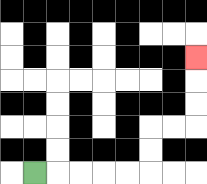{'start': '[1, 7]', 'end': '[8, 2]', 'path_directions': 'R,R,R,R,R,U,U,R,R,U,U,U', 'path_coordinates': '[[1, 7], [2, 7], [3, 7], [4, 7], [5, 7], [6, 7], [6, 6], [6, 5], [7, 5], [8, 5], [8, 4], [8, 3], [8, 2]]'}